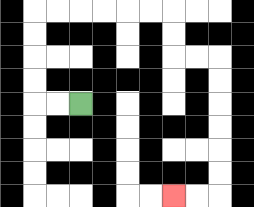{'start': '[3, 4]', 'end': '[7, 8]', 'path_directions': 'L,L,U,U,U,U,R,R,R,R,R,R,D,D,R,R,D,D,D,D,D,D,L,L', 'path_coordinates': '[[3, 4], [2, 4], [1, 4], [1, 3], [1, 2], [1, 1], [1, 0], [2, 0], [3, 0], [4, 0], [5, 0], [6, 0], [7, 0], [7, 1], [7, 2], [8, 2], [9, 2], [9, 3], [9, 4], [9, 5], [9, 6], [9, 7], [9, 8], [8, 8], [7, 8]]'}